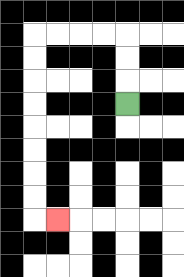{'start': '[5, 4]', 'end': '[2, 9]', 'path_directions': 'U,U,U,L,L,L,L,D,D,D,D,D,D,D,D,R', 'path_coordinates': '[[5, 4], [5, 3], [5, 2], [5, 1], [4, 1], [3, 1], [2, 1], [1, 1], [1, 2], [1, 3], [1, 4], [1, 5], [1, 6], [1, 7], [1, 8], [1, 9], [2, 9]]'}